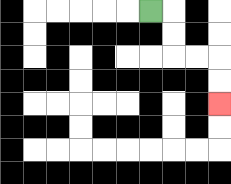{'start': '[6, 0]', 'end': '[9, 4]', 'path_directions': 'R,D,D,R,R,D,D', 'path_coordinates': '[[6, 0], [7, 0], [7, 1], [7, 2], [8, 2], [9, 2], [9, 3], [9, 4]]'}